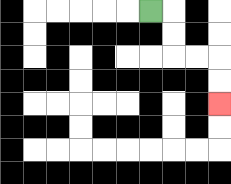{'start': '[6, 0]', 'end': '[9, 4]', 'path_directions': 'R,D,D,R,R,D,D', 'path_coordinates': '[[6, 0], [7, 0], [7, 1], [7, 2], [8, 2], [9, 2], [9, 3], [9, 4]]'}